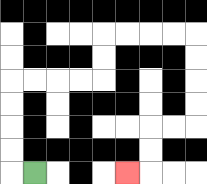{'start': '[1, 7]', 'end': '[5, 7]', 'path_directions': 'L,U,U,U,U,R,R,R,R,U,U,R,R,R,R,D,D,D,D,L,L,D,D,L', 'path_coordinates': '[[1, 7], [0, 7], [0, 6], [0, 5], [0, 4], [0, 3], [1, 3], [2, 3], [3, 3], [4, 3], [4, 2], [4, 1], [5, 1], [6, 1], [7, 1], [8, 1], [8, 2], [8, 3], [8, 4], [8, 5], [7, 5], [6, 5], [6, 6], [6, 7], [5, 7]]'}